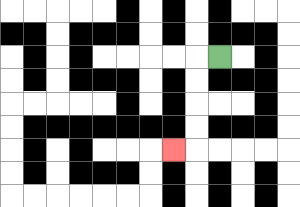{'start': '[9, 2]', 'end': '[7, 6]', 'path_directions': 'L,D,D,D,D,L', 'path_coordinates': '[[9, 2], [8, 2], [8, 3], [8, 4], [8, 5], [8, 6], [7, 6]]'}